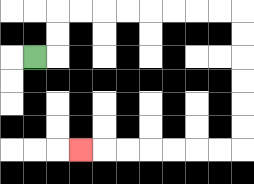{'start': '[1, 2]', 'end': '[3, 6]', 'path_directions': 'R,U,U,R,R,R,R,R,R,R,R,D,D,D,D,D,D,L,L,L,L,L,L,L', 'path_coordinates': '[[1, 2], [2, 2], [2, 1], [2, 0], [3, 0], [4, 0], [5, 0], [6, 0], [7, 0], [8, 0], [9, 0], [10, 0], [10, 1], [10, 2], [10, 3], [10, 4], [10, 5], [10, 6], [9, 6], [8, 6], [7, 6], [6, 6], [5, 6], [4, 6], [3, 6]]'}